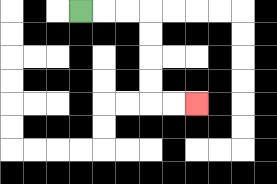{'start': '[3, 0]', 'end': '[8, 4]', 'path_directions': 'R,R,R,D,D,D,D,R,R', 'path_coordinates': '[[3, 0], [4, 0], [5, 0], [6, 0], [6, 1], [6, 2], [6, 3], [6, 4], [7, 4], [8, 4]]'}